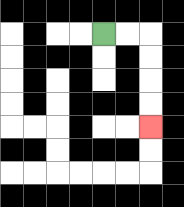{'start': '[4, 1]', 'end': '[6, 5]', 'path_directions': 'R,R,D,D,D,D', 'path_coordinates': '[[4, 1], [5, 1], [6, 1], [6, 2], [6, 3], [6, 4], [6, 5]]'}